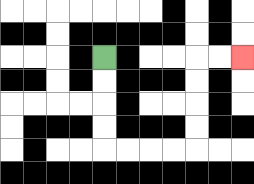{'start': '[4, 2]', 'end': '[10, 2]', 'path_directions': 'D,D,D,D,R,R,R,R,U,U,U,U,R,R', 'path_coordinates': '[[4, 2], [4, 3], [4, 4], [4, 5], [4, 6], [5, 6], [6, 6], [7, 6], [8, 6], [8, 5], [8, 4], [8, 3], [8, 2], [9, 2], [10, 2]]'}